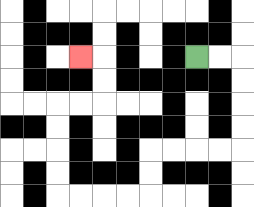{'start': '[8, 2]', 'end': '[3, 2]', 'path_directions': 'R,R,D,D,D,D,L,L,L,L,D,D,L,L,L,L,U,U,U,U,R,R,U,U,L', 'path_coordinates': '[[8, 2], [9, 2], [10, 2], [10, 3], [10, 4], [10, 5], [10, 6], [9, 6], [8, 6], [7, 6], [6, 6], [6, 7], [6, 8], [5, 8], [4, 8], [3, 8], [2, 8], [2, 7], [2, 6], [2, 5], [2, 4], [3, 4], [4, 4], [4, 3], [4, 2], [3, 2]]'}